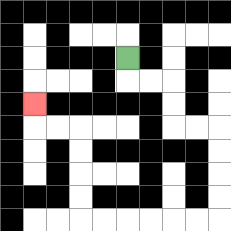{'start': '[5, 2]', 'end': '[1, 4]', 'path_directions': 'D,R,R,D,D,R,R,D,D,D,D,L,L,L,L,L,L,U,U,U,U,L,L,U', 'path_coordinates': '[[5, 2], [5, 3], [6, 3], [7, 3], [7, 4], [7, 5], [8, 5], [9, 5], [9, 6], [9, 7], [9, 8], [9, 9], [8, 9], [7, 9], [6, 9], [5, 9], [4, 9], [3, 9], [3, 8], [3, 7], [3, 6], [3, 5], [2, 5], [1, 5], [1, 4]]'}